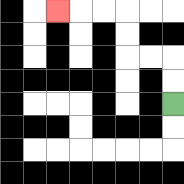{'start': '[7, 4]', 'end': '[2, 0]', 'path_directions': 'U,U,L,L,U,U,L,L,L', 'path_coordinates': '[[7, 4], [7, 3], [7, 2], [6, 2], [5, 2], [5, 1], [5, 0], [4, 0], [3, 0], [2, 0]]'}